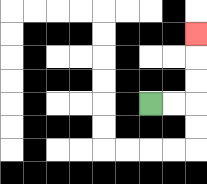{'start': '[6, 4]', 'end': '[8, 1]', 'path_directions': 'R,R,U,U,U', 'path_coordinates': '[[6, 4], [7, 4], [8, 4], [8, 3], [8, 2], [8, 1]]'}